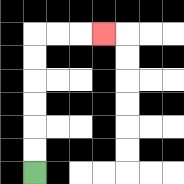{'start': '[1, 7]', 'end': '[4, 1]', 'path_directions': 'U,U,U,U,U,U,R,R,R', 'path_coordinates': '[[1, 7], [1, 6], [1, 5], [1, 4], [1, 3], [1, 2], [1, 1], [2, 1], [3, 1], [4, 1]]'}